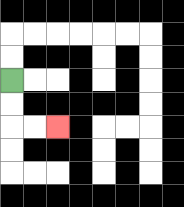{'start': '[0, 3]', 'end': '[2, 5]', 'path_directions': 'D,D,R,R', 'path_coordinates': '[[0, 3], [0, 4], [0, 5], [1, 5], [2, 5]]'}